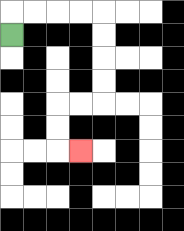{'start': '[0, 1]', 'end': '[3, 6]', 'path_directions': 'U,R,R,R,R,D,D,D,D,L,L,D,D,R', 'path_coordinates': '[[0, 1], [0, 0], [1, 0], [2, 0], [3, 0], [4, 0], [4, 1], [4, 2], [4, 3], [4, 4], [3, 4], [2, 4], [2, 5], [2, 6], [3, 6]]'}